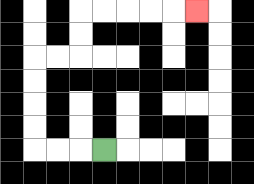{'start': '[4, 6]', 'end': '[8, 0]', 'path_directions': 'L,L,L,U,U,U,U,R,R,U,U,R,R,R,R,R', 'path_coordinates': '[[4, 6], [3, 6], [2, 6], [1, 6], [1, 5], [1, 4], [1, 3], [1, 2], [2, 2], [3, 2], [3, 1], [3, 0], [4, 0], [5, 0], [6, 0], [7, 0], [8, 0]]'}